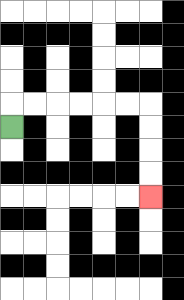{'start': '[0, 5]', 'end': '[6, 8]', 'path_directions': 'U,R,R,R,R,R,R,D,D,D,D', 'path_coordinates': '[[0, 5], [0, 4], [1, 4], [2, 4], [3, 4], [4, 4], [5, 4], [6, 4], [6, 5], [6, 6], [6, 7], [6, 8]]'}